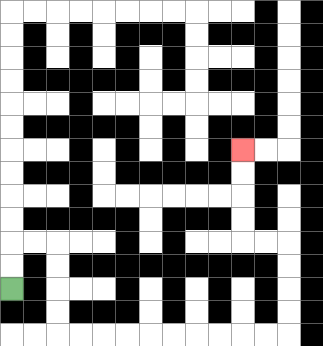{'start': '[0, 12]', 'end': '[10, 6]', 'path_directions': 'U,U,R,R,D,D,D,D,R,R,R,R,R,R,R,R,R,R,U,U,U,U,L,L,U,U,U,U', 'path_coordinates': '[[0, 12], [0, 11], [0, 10], [1, 10], [2, 10], [2, 11], [2, 12], [2, 13], [2, 14], [3, 14], [4, 14], [5, 14], [6, 14], [7, 14], [8, 14], [9, 14], [10, 14], [11, 14], [12, 14], [12, 13], [12, 12], [12, 11], [12, 10], [11, 10], [10, 10], [10, 9], [10, 8], [10, 7], [10, 6]]'}